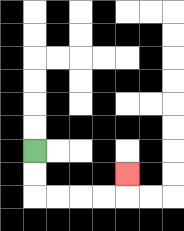{'start': '[1, 6]', 'end': '[5, 7]', 'path_directions': 'D,D,R,R,R,R,U', 'path_coordinates': '[[1, 6], [1, 7], [1, 8], [2, 8], [3, 8], [4, 8], [5, 8], [5, 7]]'}